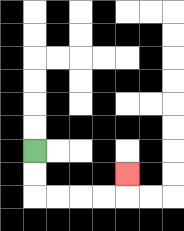{'start': '[1, 6]', 'end': '[5, 7]', 'path_directions': 'D,D,R,R,R,R,U', 'path_coordinates': '[[1, 6], [1, 7], [1, 8], [2, 8], [3, 8], [4, 8], [5, 8], [5, 7]]'}